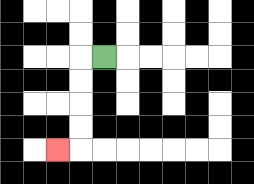{'start': '[4, 2]', 'end': '[2, 6]', 'path_directions': 'L,D,D,D,D,L', 'path_coordinates': '[[4, 2], [3, 2], [3, 3], [3, 4], [3, 5], [3, 6], [2, 6]]'}